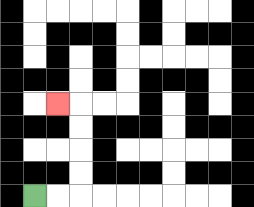{'start': '[1, 8]', 'end': '[2, 4]', 'path_directions': 'R,R,U,U,U,U,L', 'path_coordinates': '[[1, 8], [2, 8], [3, 8], [3, 7], [3, 6], [3, 5], [3, 4], [2, 4]]'}